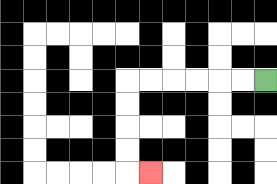{'start': '[11, 3]', 'end': '[6, 7]', 'path_directions': 'L,L,L,L,L,L,D,D,D,D,R', 'path_coordinates': '[[11, 3], [10, 3], [9, 3], [8, 3], [7, 3], [6, 3], [5, 3], [5, 4], [5, 5], [5, 6], [5, 7], [6, 7]]'}